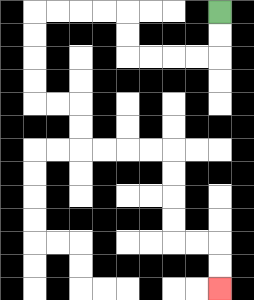{'start': '[9, 0]', 'end': '[9, 12]', 'path_directions': 'D,D,L,L,L,L,U,U,L,L,L,L,D,D,D,D,R,R,D,D,R,R,R,R,D,D,D,D,R,R,D,D', 'path_coordinates': '[[9, 0], [9, 1], [9, 2], [8, 2], [7, 2], [6, 2], [5, 2], [5, 1], [5, 0], [4, 0], [3, 0], [2, 0], [1, 0], [1, 1], [1, 2], [1, 3], [1, 4], [2, 4], [3, 4], [3, 5], [3, 6], [4, 6], [5, 6], [6, 6], [7, 6], [7, 7], [7, 8], [7, 9], [7, 10], [8, 10], [9, 10], [9, 11], [9, 12]]'}